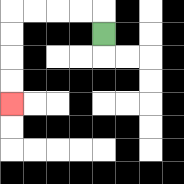{'start': '[4, 1]', 'end': '[0, 4]', 'path_directions': 'U,L,L,L,L,D,D,D,D', 'path_coordinates': '[[4, 1], [4, 0], [3, 0], [2, 0], [1, 0], [0, 0], [0, 1], [0, 2], [0, 3], [0, 4]]'}